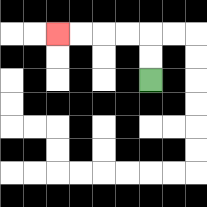{'start': '[6, 3]', 'end': '[2, 1]', 'path_directions': 'U,U,L,L,L,L', 'path_coordinates': '[[6, 3], [6, 2], [6, 1], [5, 1], [4, 1], [3, 1], [2, 1]]'}